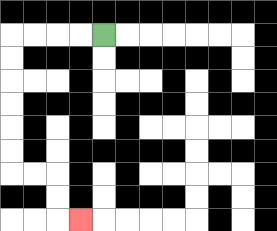{'start': '[4, 1]', 'end': '[3, 9]', 'path_directions': 'L,L,L,L,D,D,D,D,D,D,R,R,D,D,R', 'path_coordinates': '[[4, 1], [3, 1], [2, 1], [1, 1], [0, 1], [0, 2], [0, 3], [0, 4], [0, 5], [0, 6], [0, 7], [1, 7], [2, 7], [2, 8], [2, 9], [3, 9]]'}